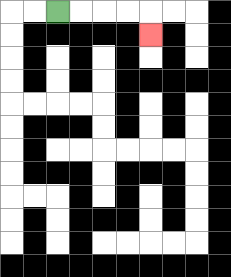{'start': '[2, 0]', 'end': '[6, 1]', 'path_directions': 'R,R,R,R,D', 'path_coordinates': '[[2, 0], [3, 0], [4, 0], [5, 0], [6, 0], [6, 1]]'}